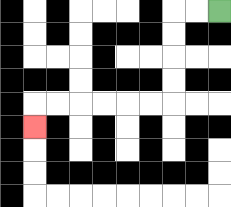{'start': '[9, 0]', 'end': '[1, 5]', 'path_directions': 'L,L,D,D,D,D,L,L,L,L,L,L,D', 'path_coordinates': '[[9, 0], [8, 0], [7, 0], [7, 1], [7, 2], [7, 3], [7, 4], [6, 4], [5, 4], [4, 4], [3, 4], [2, 4], [1, 4], [1, 5]]'}